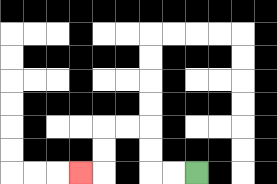{'start': '[8, 7]', 'end': '[3, 7]', 'path_directions': 'L,L,U,U,L,L,D,D,L', 'path_coordinates': '[[8, 7], [7, 7], [6, 7], [6, 6], [6, 5], [5, 5], [4, 5], [4, 6], [4, 7], [3, 7]]'}